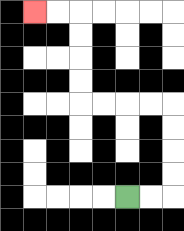{'start': '[5, 8]', 'end': '[1, 0]', 'path_directions': 'R,R,U,U,U,U,L,L,L,L,U,U,U,U,L,L', 'path_coordinates': '[[5, 8], [6, 8], [7, 8], [7, 7], [7, 6], [7, 5], [7, 4], [6, 4], [5, 4], [4, 4], [3, 4], [3, 3], [3, 2], [3, 1], [3, 0], [2, 0], [1, 0]]'}